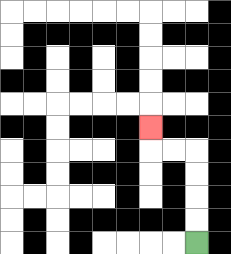{'start': '[8, 10]', 'end': '[6, 5]', 'path_directions': 'U,U,U,U,L,L,U', 'path_coordinates': '[[8, 10], [8, 9], [8, 8], [8, 7], [8, 6], [7, 6], [6, 6], [6, 5]]'}